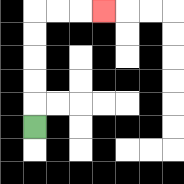{'start': '[1, 5]', 'end': '[4, 0]', 'path_directions': 'U,U,U,U,U,R,R,R', 'path_coordinates': '[[1, 5], [1, 4], [1, 3], [1, 2], [1, 1], [1, 0], [2, 0], [3, 0], [4, 0]]'}